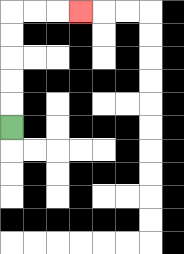{'start': '[0, 5]', 'end': '[3, 0]', 'path_directions': 'U,U,U,U,U,R,R,R', 'path_coordinates': '[[0, 5], [0, 4], [0, 3], [0, 2], [0, 1], [0, 0], [1, 0], [2, 0], [3, 0]]'}